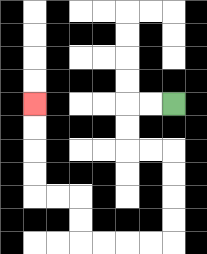{'start': '[7, 4]', 'end': '[1, 4]', 'path_directions': 'L,L,D,D,R,R,D,D,D,D,L,L,L,L,U,U,L,L,U,U,U,U', 'path_coordinates': '[[7, 4], [6, 4], [5, 4], [5, 5], [5, 6], [6, 6], [7, 6], [7, 7], [7, 8], [7, 9], [7, 10], [6, 10], [5, 10], [4, 10], [3, 10], [3, 9], [3, 8], [2, 8], [1, 8], [1, 7], [1, 6], [1, 5], [1, 4]]'}